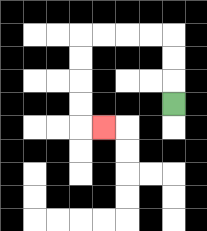{'start': '[7, 4]', 'end': '[4, 5]', 'path_directions': 'U,U,U,L,L,L,L,D,D,D,D,R', 'path_coordinates': '[[7, 4], [7, 3], [7, 2], [7, 1], [6, 1], [5, 1], [4, 1], [3, 1], [3, 2], [3, 3], [3, 4], [3, 5], [4, 5]]'}